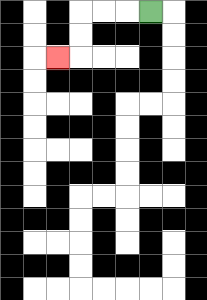{'start': '[6, 0]', 'end': '[2, 2]', 'path_directions': 'L,L,L,D,D,L', 'path_coordinates': '[[6, 0], [5, 0], [4, 0], [3, 0], [3, 1], [3, 2], [2, 2]]'}